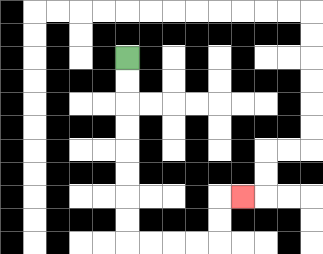{'start': '[5, 2]', 'end': '[10, 8]', 'path_directions': 'D,D,D,D,D,D,D,D,R,R,R,R,U,U,R', 'path_coordinates': '[[5, 2], [5, 3], [5, 4], [5, 5], [5, 6], [5, 7], [5, 8], [5, 9], [5, 10], [6, 10], [7, 10], [8, 10], [9, 10], [9, 9], [9, 8], [10, 8]]'}